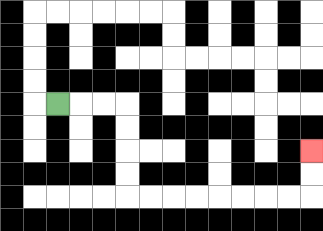{'start': '[2, 4]', 'end': '[13, 6]', 'path_directions': 'R,R,R,D,D,D,D,R,R,R,R,R,R,R,R,U,U', 'path_coordinates': '[[2, 4], [3, 4], [4, 4], [5, 4], [5, 5], [5, 6], [5, 7], [5, 8], [6, 8], [7, 8], [8, 8], [9, 8], [10, 8], [11, 8], [12, 8], [13, 8], [13, 7], [13, 6]]'}